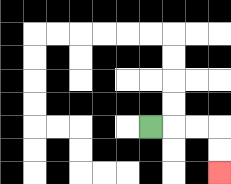{'start': '[6, 5]', 'end': '[9, 7]', 'path_directions': 'R,R,R,D,D', 'path_coordinates': '[[6, 5], [7, 5], [8, 5], [9, 5], [9, 6], [9, 7]]'}